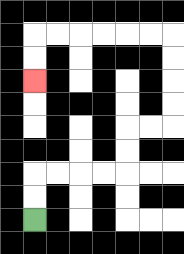{'start': '[1, 9]', 'end': '[1, 3]', 'path_directions': 'U,U,R,R,R,R,U,U,R,R,U,U,U,U,L,L,L,L,L,L,D,D', 'path_coordinates': '[[1, 9], [1, 8], [1, 7], [2, 7], [3, 7], [4, 7], [5, 7], [5, 6], [5, 5], [6, 5], [7, 5], [7, 4], [7, 3], [7, 2], [7, 1], [6, 1], [5, 1], [4, 1], [3, 1], [2, 1], [1, 1], [1, 2], [1, 3]]'}